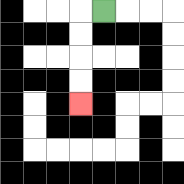{'start': '[4, 0]', 'end': '[3, 4]', 'path_directions': 'L,D,D,D,D', 'path_coordinates': '[[4, 0], [3, 0], [3, 1], [3, 2], [3, 3], [3, 4]]'}